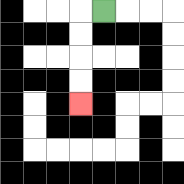{'start': '[4, 0]', 'end': '[3, 4]', 'path_directions': 'L,D,D,D,D', 'path_coordinates': '[[4, 0], [3, 0], [3, 1], [3, 2], [3, 3], [3, 4]]'}